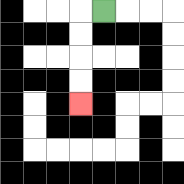{'start': '[4, 0]', 'end': '[3, 4]', 'path_directions': 'L,D,D,D,D', 'path_coordinates': '[[4, 0], [3, 0], [3, 1], [3, 2], [3, 3], [3, 4]]'}